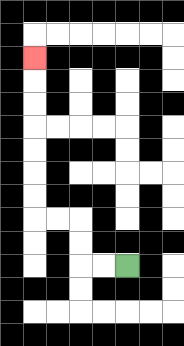{'start': '[5, 11]', 'end': '[1, 2]', 'path_directions': 'L,L,U,U,L,L,U,U,U,U,U,U,U', 'path_coordinates': '[[5, 11], [4, 11], [3, 11], [3, 10], [3, 9], [2, 9], [1, 9], [1, 8], [1, 7], [1, 6], [1, 5], [1, 4], [1, 3], [1, 2]]'}